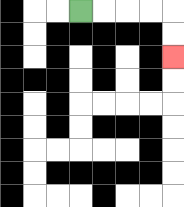{'start': '[3, 0]', 'end': '[7, 2]', 'path_directions': 'R,R,R,R,D,D', 'path_coordinates': '[[3, 0], [4, 0], [5, 0], [6, 0], [7, 0], [7, 1], [7, 2]]'}